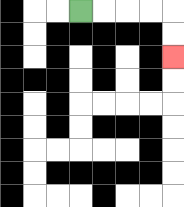{'start': '[3, 0]', 'end': '[7, 2]', 'path_directions': 'R,R,R,R,D,D', 'path_coordinates': '[[3, 0], [4, 0], [5, 0], [6, 0], [7, 0], [7, 1], [7, 2]]'}